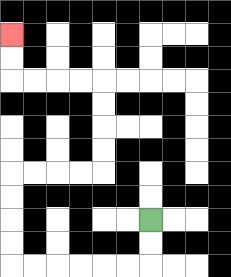{'start': '[6, 9]', 'end': '[0, 1]', 'path_directions': 'D,D,L,L,L,L,L,L,U,U,U,U,R,R,R,R,U,U,U,U,L,L,L,L,U,U', 'path_coordinates': '[[6, 9], [6, 10], [6, 11], [5, 11], [4, 11], [3, 11], [2, 11], [1, 11], [0, 11], [0, 10], [0, 9], [0, 8], [0, 7], [1, 7], [2, 7], [3, 7], [4, 7], [4, 6], [4, 5], [4, 4], [4, 3], [3, 3], [2, 3], [1, 3], [0, 3], [0, 2], [0, 1]]'}